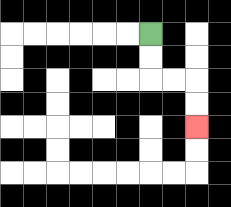{'start': '[6, 1]', 'end': '[8, 5]', 'path_directions': 'D,D,R,R,D,D', 'path_coordinates': '[[6, 1], [6, 2], [6, 3], [7, 3], [8, 3], [8, 4], [8, 5]]'}